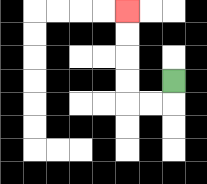{'start': '[7, 3]', 'end': '[5, 0]', 'path_directions': 'D,L,L,U,U,U,U', 'path_coordinates': '[[7, 3], [7, 4], [6, 4], [5, 4], [5, 3], [5, 2], [5, 1], [5, 0]]'}